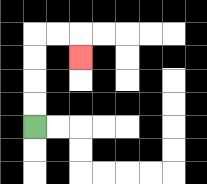{'start': '[1, 5]', 'end': '[3, 2]', 'path_directions': 'U,U,U,U,R,R,D', 'path_coordinates': '[[1, 5], [1, 4], [1, 3], [1, 2], [1, 1], [2, 1], [3, 1], [3, 2]]'}